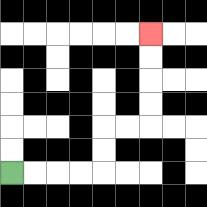{'start': '[0, 7]', 'end': '[6, 1]', 'path_directions': 'R,R,R,R,U,U,R,R,U,U,U,U', 'path_coordinates': '[[0, 7], [1, 7], [2, 7], [3, 7], [4, 7], [4, 6], [4, 5], [5, 5], [6, 5], [6, 4], [6, 3], [6, 2], [6, 1]]'}